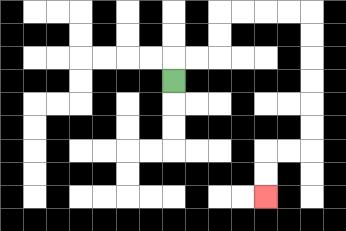{'start': '[7, 3]', 'end': '[11, 8]', 'path_directions': 'U,R,R,U,U,R,R,R,R,D,D,D,D,D,D,L,L,D,D', 'path_coordinates': '[[7, 3], [7, 2], [8, 2], [9, 2], [9, 1], [9, 0], [10, 0], [11, 0], [12, 0], [13, 0], [13, 1], [13, 2], [13, 3], [13, 4], [13, 5], [13, 6], [12, 6], [11, 6], [11, 7], [11, 8]]'}